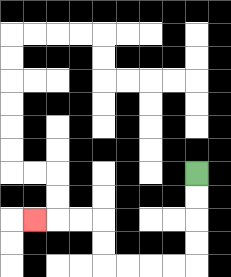{'start': '[8, 7]', 'end': '[1, 9]', 'path_directions': 'D,D,D,D,L,L,L,L,U,U,L,L,L', 'path_coordinates': '[[8, 7], [8, 8], [8, 9], [8, 10], [8, 11], [7, 11], [6, 11], [5, 11], [4, 11], [4, 10], [4, 9], [3, 9], [2, 9], [1, 9]]'}